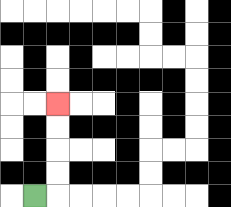{'start': '[1, 8]', 'end': '[2, 4]', 'path_directions': 'R,U,U,U,U', 'path_coordinates': '[[1, 8], [2, 8], [2, 7], [2, 6], [2, 5], [2, 4]]'}